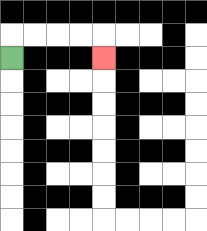{'start': '[0, 2]', 'end': '[4, 2]', 'path_directions': 'U,R,R,R,R,D', 'path_coordinates': '[[0, 2], [0, 1], [1, 1], [2, 1], [3, 1], [4, 1], [4, 2]]'}